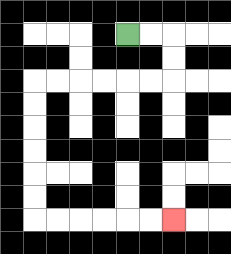{'start': '[5, 1]', 'end': '[7, 9]', 'path_directions': 'R,R,D,D,L,L,L,L,L,L,D,D,D,D,D,D,R,R,R,R,R,R', 'path_coordinates': '[[5, 1], [6, 1], [7, 1], [7, 2], [7, 3], [6, 3], [5, 3], [4, 3], [3, 3], [2, 3], [1, 3], [1, 4], [1, 5], [1, 6], [1, 7], [1, 8], [1, 9], [2, 9], [3, 9], [4, 9], [5, 9], [6, 9], [7, 9]]'}